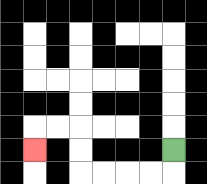{'start': '[7, 6]', 'end': '[1, 6]', 'path_directions': 'D,L,L,L,L,U,U,L,L,D', 'path_coordinates': '[[7, 6], [7, 7], [6, 7], [5, 7], [4, 7], [3, 7], [3, 6], [3, 5], [2, 5], [1, 5], [1, 6]]'}